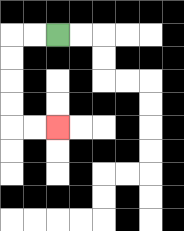{'start': '[2, 1]', 'end': '[2, 5]', 'path_directions': 'L,L,D,D,D,D,R,R', 'path_coordinates': '[[2, 1], [1, 1], [0, 1], [0, 2], [0, 3], [0, 4], [0, 5], [1, 5], [2, 5]]'}